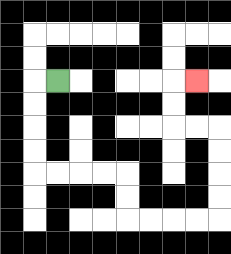{'start': '[2, 3]', 'end': '[8, 3]', 'path_directions': 'L,D,D,D,D,R,R,R,R,D,D,R,R,R,R,U,U,U,U,L,L,U,U,R', 'path_coordinates': '[[2, 3], [1, 3], [1, 4], [1, 5], [1, 6], [1, 7], [2, 7], [3, 7], [4, 7], [5, 7], [5, 8], [5, 9], [6, 9], [7, 9], [8, 9], [9, 9], [9, 8], [9, 7], [9, 6], [9, 5], [8, 5], [7, 5], [7, 4], [7, 3], [8, 3]]'}